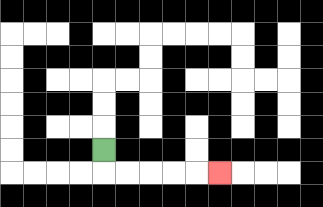{'start': '[4, 6]', 'end': '[9, 7]', 'path_directions': 'D,R,R,R,R,R', 'path_coordinates': '[[4, 6], [4, 7], [5, 7], [6, 7], [7, 7], [8, 7], [9, 7]]'}